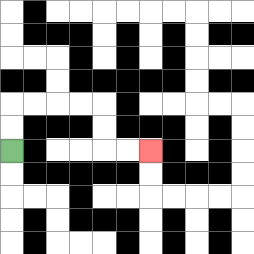{'start': '[0, 6]', 'end': '[6, 6]', 'path_directions': 'U,U,R,R,R,R,D,D,R,R', 'path_coordinates': '[[0, 6], [0, 5], [0, 4], [1, 4], [2, 4], [3, 4], [4, 4], [4, 5], [4, 6], [5, 6], [6, 6]]'}